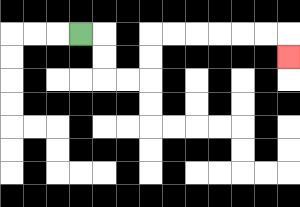{'start': '[3, 1]', 'end': '[12, 2]', 'path_directions': 'R,D,D,R,R,U,U,R,R,R,R,R,R,D', 'path_coordinates': '[[3, 1], [4, 1], [4, 2], [4, 3], [5, 3], [6, 3], [6, 2], [6, 1], [7, 1], [8, 1], [9, 1], [10, 1], [11, 1], [12, 1], [12, 2]]'}